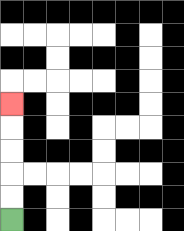{'start': '[0, 9]', 'end': '[0, 4]', 'path_directions': 'U,U,U,U,U', 'path_coordinates': '[[0, 9], [0, 8], [0, 7], [0, 6], [0, 5], [0, 4]]'}